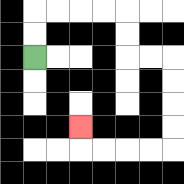{'start': '[1, 2]', 'end': '[3, 5]', 'path_directions': 'U,U,R,R,R,R,D,D,R,R,D,D,D,D,L,L,L,L,U', 'path_coordinates': '[[1, 2], [1, 1], [1, 0], [2, 0], [3, 0], [4, 0], [5, 0], [5, 1], [5, 2], [6, 2], [7, 2], [7, 3], [7, 4], [7, 5], [7, 6], [6, 6], [5, 6], [4, 6], [3, 6], [3, 5]]'}